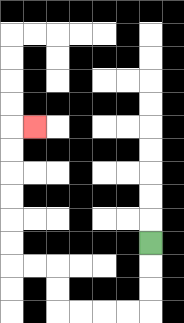{'start': '[6, 10]', 'end': '[1, 5]', 'path_directions': 'D,D,D,L,L,L,L,U,U,L,L,U,U,U,U,U,U,R', 'path_coordinates': '[[6, 10], [6, 11], [6, 12], [6, 13], [5, 13], [4, 13], [3, 13], [2, 13], [2, 12], [2, 11], [1, 11], [0, 11], [0, 10], [0, 9], [0, 8], [0, 7], [0, 6], [0, 5], [1, 5]]'}